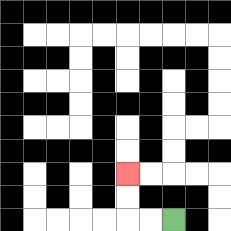{'start': '[7, 9]', 'end': '[5, 7]', 'path_directions': 'L,L,U,U', 'path_coordinates': '[[7, 9], [6, 9], [5, 9], [5, 8], [5, 7]]'}